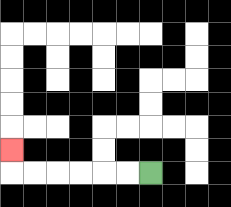{'start': '[6, 7]', 'end': '[0, 6]', 'path_directions': 'L,L,L,L,L,L,U', 'path_coordinates': '[[6, 7], [5, 7], [4, 7], [3, 7], [2, 7], [1, 7], [0, 7], [0, 6]]'}